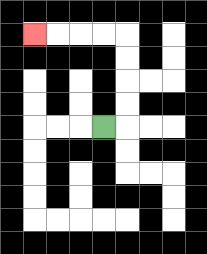{'start': '[4, 5]', 'end': '[1, 1]', 'path_directions': 'R,U,U,U,U,L,L,L,L', 'path_coordinates': '[[4, 5], [5, 5], [5, 4], [5, 3], [5, 2], [5, 1], [4, 1], [3, 1], [2, 1], [1, 1]]'}